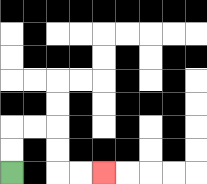{'start': '[0, 7]', 'end': '[4, 7]', 'path_directions': 'U,U,R,R,D,D,R,R', 'path_coordinates': '[[0, 7], [0, 6], [0, 5], [1, 5], [2, 5], [2, 6], [2, 7], [3, 7], [4, 7]]'}